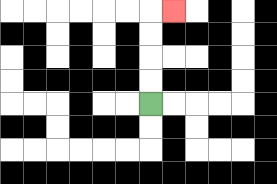{'start': '[6, 4]', 'end': '[7, 0]', 'path_directions': 'U,U,U,U,R', 'path_coordinates': '[[6, 4], [6, 3], [6, 2], [6, 1], [6, 0], [7, 0]]'}